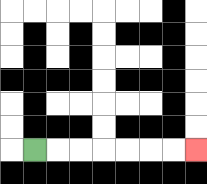{'start': '[1, 6]', 'end': '[8, 6]', 'path_directions': 'R,R,R,R,R,R,R', 'path_coordinates': '[[1, 6], [2, 6], [3, 6], [4, 6], [5, 6], [6, 6], [7, 6], [8, 6]]'}